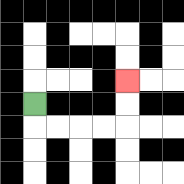{'start': '[1, 4]', 'end': '[5, 3]', 'path_directions': 'D,R,R,R,R,U,U', 'path_coordinates': '[[1, 4], [1, 5], [2, 5], [3, 5], [4, 5], [5, 5], [5, 4], [5, 3]]'}